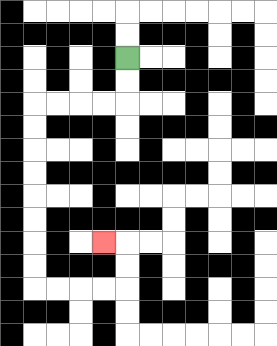{'start': '[5, 2]', 'end': '[4, 10]', 'path_directions': 'D,D,L,L,L,L,D,D,D,D,D,D,D,D,R,R,R,R,U,U,L', 'path_coordinates': '[[5, 2], [5, 3], [5, 4], [4, 4], [3, 4], [2, 4], [1, 4], [1, 5], [1, 6], [1, 7], [1, 8], [1, 9], [1, 10], [1, 11], [1, 12], [2, 12], [3, 12], [4, 12], [5, 12], [5, 11], [5, 10], [4, 10]]'}